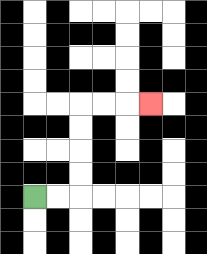{'start': '[1, 8]', 'end': '[6, 4]', 'path_directions': 'R,R,U,U,U,U,R,R,R', 'path_coordinates': '[[1, 8], [2, 8], [3, 8], [3, 7], [3, 6], [3, 5], [3, 4], [4, 4], [5, 4], [6, 4]]'}